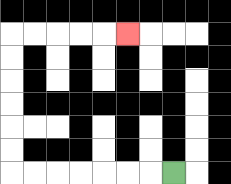{'start': '[7, 7]', 'end': '[5, 1]', 'path_directions': 'L,L,L,L,L,L,L,U,U,U,U,U,U,R,R,R,R,R', 'path_coordinates': '[[7, 7], [6, 7], [5, 7], [4, 7], [3, 7], [2, 7], [1, 7], [0, 7], [0, 6], [0, 5], [0, 4], [0, 3], [0, 2], [0, 1], [1, 1], [2, 1], [3, 1], [4, 1], [5, 1]]'}